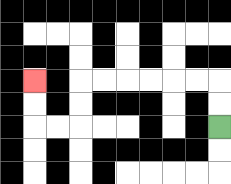{'start': '[9, 5]', 'end': '[1, 3]', 'path_directions': 'U,U,L,L,L,L,L,L,D,D,L,L,U,U', 'path_coordinates': '[[9, 5], [9, 4], [9, 3], [8, 3], [7, 3], [6, 3], [5, 3], [4, 3], [3, 3], [3, 4], [3, 5], [2, 5], [1, 5], [1, 4], [1, 3]]'}